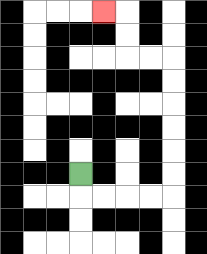{'start': '[3, 7]', 'end': '[4, 0]', 'path_directions': 'D,R,R,R,R,U,U,U,U,U,U,L,L,U,U,L', 'path_coordinates': '[[3, 7], [3, 8], [4, 8], [5, 8], [6, 8], [7, 8], [7, 7], [7, 6], [7, 5], [7, 4], [7, 3], [7, 2], [6, 2], [5, 2], [5, 1], [5, 0], [4, 0]]'}